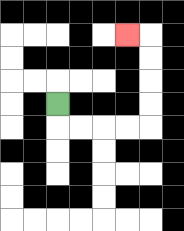{'start': '[2, 4]', 'end': '[5, 1]', 'path_directions': 'D,R,R,R,R,U,U,U,U,L', 'path_coordinates': '[[2, 4], [2, 5], [3, 5], [4, 5], [5, 5], [6, 5], [6, 4], [6, 3], [6, 2], [6, 1], [5, 1]]'}